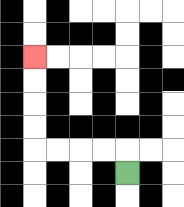{'start': '[5, 7]', 'end': '[1, 2]', 'path_directions': 'U,L,L,L,L,U,U,U,U', 'path_coordinates': '[[5, 7], [5, 6], [4, 6], [3, 6], [2, 6], [1, 6], [1, 5], [1, 4], [1, 3], [1, 2]]'}